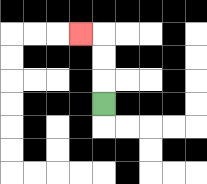{'start': '[4, 4]', 'end': '[3, 1]', 'path_directions': 'U,U,U,L', 'path_coordinates': '[[4, 4], [4, 3], [4, 2], [4, 1], [3, 1]]'}